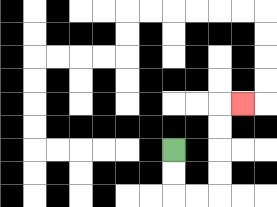{'start': '[7, 6]', 'end': '[10, 4]', 'path_directions': 'D,D,R,R,U,U,U,U,R', 'path_coordinates': '[[7, 6], [7, 7], [7, 8], [8, 8], [9, 8], [9, 7], [9, 6], [9, 5], [9, 4], [10, 4]]'}